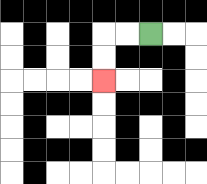{'start': '[6, 1]', 'end': '[4, 3]', 'path_directions': 'L,L,D,D', 'path_coordinates': '[[6, 1], [5, 1], [4, 1], [4, 2], [4, 3]]'}